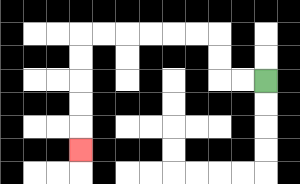{'start': '[11, 3]', 'end': '[3, 6]', 'path_directions': 'L,L,U,U,L,L,L,L,L,L,D,D,D,D,D', 'path_coordinates': '[[11, 3], [10, 3], [9, 3], [9, 2], [9, 1], [8, 1], [7, 1], [6, 1], [5, 1], [4, 1], [3, 1], [3, 2], [3, 3], [3, 4], [3, 5], [3, 6]]'}